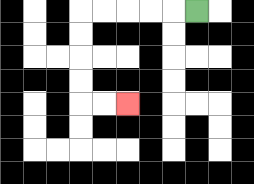{'start': '[8, 0]', 'end': '[5, 4]', 'path_directions': 'L,L,L,L,L,D,D,D,D,R,R', 'path_coordinates': '[[8, 0], [7, 0], [6, 0], [5, 0], [4, 0], [3, 0], [3, 1], [3, 2], [3, 3], [3, 4], [4, 4], [5, 4]]'}